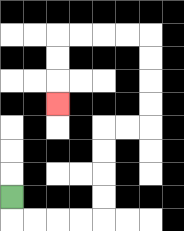{'start': '[0, 8]', 'end': '[2, 4]', 'path_directions': 'D,R,R,R,R,U,U,U,U,R,R,U,U,U,U,L,L,L,L,D,D,D', 'path_coordinates': '[[0, 8], [0, 9], [1, 9], [2, 9], [3, 9], [4, 9], [4, 8], [4, 7], [4, 6], [4, 5], [5, 5], [6, 5], [6, 4], [6, 3], [6, 2], [6, 1], [5, 1], [4, 1], [3, 1], [2, 1], [2, 2], [2, 3], [2, 4]]'}